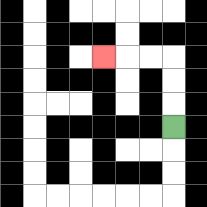{'start': '[7, 5]', 'end': '[4, 2]', 'path_directions': 'U,U,U,L,L,L', 'path_coordinates': '[[7, 5], [7, 4], [7, 3], [7, 2], [6, 2], [5, 2], [4, 2]]'}